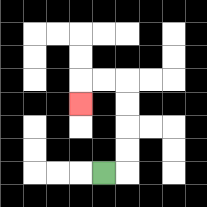{'start': '[4, 7]', 'end': '[3, 4]', 'path_directions': 'R,U,U,U,U,L,L,D', 'path_coordinates': '[[4, 7], [5, 7], [5, 6], [5, 5], [5, 4], [5, 3], [4, 3], [3, 3], [3, 4]]'}